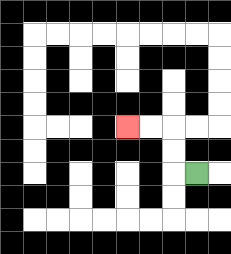{'start': '[8, 7]', 'end': '[5, 5]', 'path_directions': 'L,U,U,L,L', 'path_coordinates': '[[8, 7], [7, 7], [7, 6], [7, 5], [6, 5], [5, 5]]'}